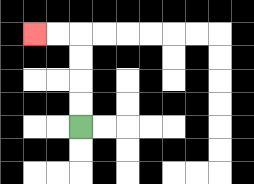{'start': '[3, 5]', 'end': '[1, 1]', 'path_directions': 'U,U,U,U,L,L', 'path_coordinates': '[[3, 5], [3, 4], [3, 3], [3, 2], [3, 1], [2, 1], [1, 1]]'}